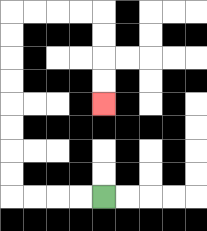{'start': '[4, 8]', 'end': '[4, 4]', 'path_directions': 'L,L,L,L,U,U,U,U,U,U,U,U,R,R,R,R,D,D,D,D', 'path_coordinates': '[[4, 8], [3, 8], [2, 8], [1, 8], [0, 8], [0, 7], [0, 6], [0, 5], [0, 4], [0, 3], [0, 2], [0, 1], [0, 0], [1, 0], [2, 0], [3, 0], [4, 0], [4, 1], [4, 2], [4, 3], [4, 4]]'}